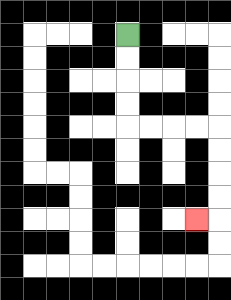{'start': '[5, 1]', 'end': '[8, 9]', 'path_directions': 'D,D,D,D,R,R,R,R,D,D,D,D,L', 'path_coordinates': '[[5, 1], [5, 2], [5, 3], [5, 4], [5, 5], [6, 5], [7, 5], [8, 5], [9, 5], [9, 6], [9, 7], [9, 8], [9, 9], [8, 9]]'}